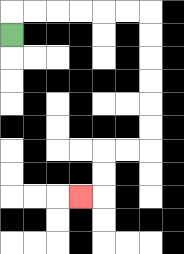{'start': '[0, 1]', 'end': '[3, 8]', 'path_directions': 'U,R,R,R,R,R,R,D,D,D,D,D,D,L,L,D,D,L', 'path_coordinates': '[[0, 1], [0, 0], [1, 0], [2, 0], [3, 0], [4, 0], [5, 0], [6, 0], [6, 1], [6, 2], [6, 3], [6, 4], [6, 5], [6, 6], [5, 6], [4, 6], [4, 7], [4, 8], [3, 8]]'}